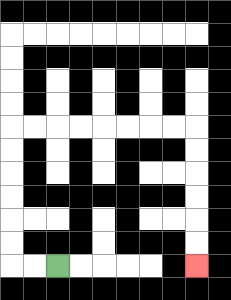{'start': '[2, 11]', 'end': '[8, 11]', 'path_directions': 'L,L,U,U,U,U,U,U,R,R,R,R,R,R,R,R,D,D,D,D,D,D', 'path_coordinates': '[[2, 11], [1, 11], [0, 11], [0, 10], [0, 9], [0, 8], [0, 7], [0, 6], [0, 5], [1, 5], [2, 5], [3, 5], [4, 5], [5, 5], [6, 5], [7, 5], [8, 5], [8, 6], [8, 7], [8, 8], [8, 9], [8, 10], [8, 11]]'}